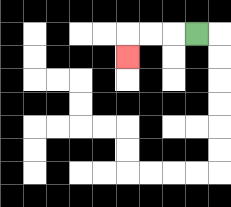{'start': '[8, 1]', 'end': '[5, 2]', 'path_directions': 'L,L,L,D', 'path_coordinates': '[[8, 1], [7, 1], [6, 1], [5, 1], [5, 2]]'}